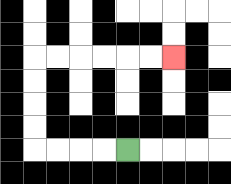{'start': '[5, 6]', 'end': '[7, 2]', 'path_directions': 'L,L,L,L,U,U,U,U,R,R,R,R,R,R', 'path_coordinates': '[[5, 6], [4, 6], [3, 6], [2, 6], [1, 6], [1, 5], [1, 4], [1, 3], [1, 2], [2, 2], [3, 2], [4, 2], [5, 2], [6, 2], [7, 2]]'}